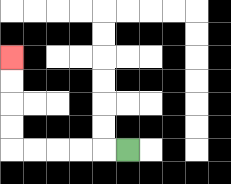{'start': '[5, 6]', 'end': '[0, 2]', 'path_directions': 'L,L,L,L,L,U,U,U,U', 'path_coordinates': '[[5, 6], [4, 6], [3, 6], [2, 6], [1, 6], [0, 6], [0, 5], [0, 4], [0, 3], [0, 2]]'}